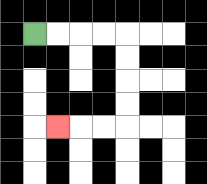{'start': '[1, 1]', 'end': '[2, 5]', 'path_directions': 'R,R,R,R,D,D,D,D,L,L,L', 'path_coordinates': '[[1, 1], [2, 1], [3, 1], [4, 1], [5, 1], [5, 2], [5, 3], [5, 4], [5, 5], [4, 5], [3, 5], [2, 5]]'}